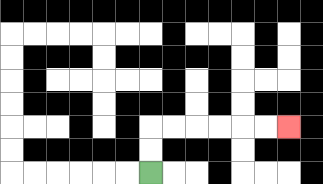{'start': '[6, 7]', 'end': '[12, 5]', 'path_directions': 'U,U,R,R,R,R,R,R', 'path_coordinates': '[[6, 7], [6, 6], [6, 5], [7, 5], [8, 5], [9, 5], [10, 5], [11, 5], [12, 5]]'}